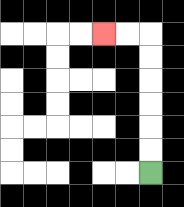{'start': '[6, 7]', 'end': '[4, 1]', 'path_directions': 'U,U,U,U,U,U,L,L', 'path_coordinates': '[[6, 7], [6, 6], [6, 5], [6, 4], [6, 3], [6, 2], [6, 1], [5, 1], [4, 1]]'}